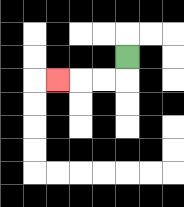{'start': '[5, 2]', 'end': '[2, 3]', 'path_directions': 'D,L,L,L', 'path_coordinates': '[[5, 2], [5, 3], [4, 3], [3, 3], [2, 3]]'}